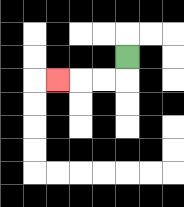{'start': '[5, 2]', 'end': '[2, 3]', 'path_directions': 'D,L,L,L', 'path_coordinates': '[[5, 2], [5, 3], [4, 3], [3, 3], [2, 3]]'}